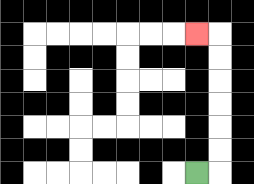{'start': '[8, 7]', 'end': '[8, 1]', 'path_directions': 'R,U,U,U,U,U,U,L', 'path_coordinates': '[[8, 7], [9, 7], [9, 6], [9, 5], [9, 4], [9, 3], [9, 2], [9, 1], [8, 1]]'}